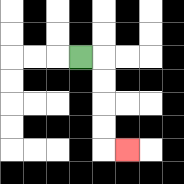{'start': '[3, 2]', 'end': '[5, 6]', 'path_directions': 'R,D,D,D,D,R', 'path_coordinates': '[[3, 2], [4, 2], [4, 3], [4, 4], [4, 5], [4, 6], [5, 6]]'}